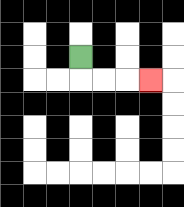{'start': '[3, 2]', 'end': '[6, 3]', 'path_directions': 'D,R,R,R', 'path_coordinates': '[[3, 2], [3, 3], [4, 3], [5, 3], [6, 3]]'}